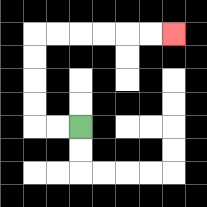{'start': '[3, 5]', 'end': '[7, 1]', 'path_directions': 'L,L,U,U,U,U,R,R,R,R,R,R', 'path_coordinates': '[[3, 5], [2, 5], [1, 5], [1, 4], [1, 3], [1, 2], [1, 1], [2, 1], [3, 1], [4, 1], [5, 1], [6, 1], [7, 1]]'}